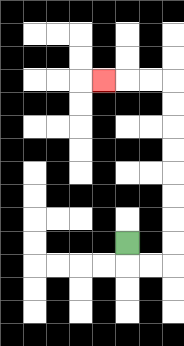{'start': '[5, 10]', 'end': '[4, 3]', 'path_directions': 'D,R,R,U,U,U,U,U,U,U,U,L,L,L', 'path_coordinates': '[[5, 10], [5, 11], [6, 11], [7, 11], [7, 10], [7, 9], [7, 8], [7, 7], [7, 6], [7, 5], [7, 4], [7, 3], [6, 3], [5, 3], [4, 3]]'}